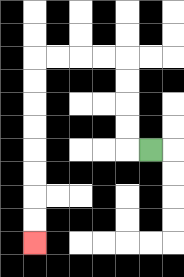{'start': '[6, 6]', 'end': '[1, 10]', 'path_directions': 'L,U,U,U,U,L,L,L,L,D,D,D,D,D,D,D,D', 'path_coordinates': '[[6, 6], [5, 6], [5, 5], [5, 4], [5, 3], [5, 2], [4, 2], [3, 2], [2, 2], [1, 2], [1, 3], [1, 4], [1, 5], [1, 6], [1, 7], [1, 8], [1, 9], [1, 10]]'}